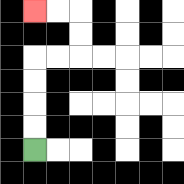{'start': '[1, 6]', 'end': '[1, 0]', 'path_directions': 'U,U,U,U,R,R,U,U,L,L', 'path_coordinates': '[[1, 6], [1, 5], [1, 4], [1, 3], [1, 2], [2, 2], [3, 2], [3, 1], [3, 0], [2, 0], [1, 0]]'}